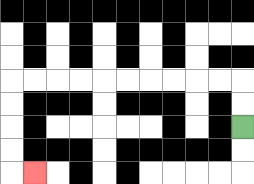{'start': '[10, 5]', 'end': '[1, 7]', 'path_directions': 'U,U,L,L,L,L,L,L,L,L,L,L,D,D,D,D,R', 'path_coordinates': '[[10, 5], [10, 4], [10, 3], [9, 3], [8, 3], [7, 3], [6, 3], [5, 3], [4, 3], [3, 3], [2, 3], [1, 3], [0, 3], [0, 4], [0, 5], [0, 6], [0, 7], [1, 7]]'}